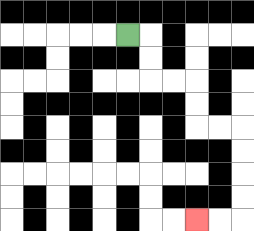{'start': '[5, 1]', 'end': '[8, 9]', 'path_directions': 'R,D,D,R,R,D,D,R,R,D,D,D,D,L,L', 'path_coordinates': '[[5, 1], [6, 1], [6, 2], [6, 3], [7, 3], [8, 3], [8, 4], [8, 5], [9, 5], [10, 5], [10, 6], [10, 7], [10, 8], [10, 9], [9, 9], [8, 9]]'}